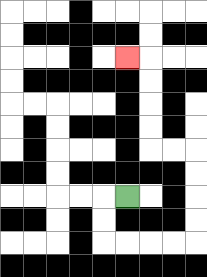{'start': '[5, 8]', 'end': '[5, 2]', 'path_directions': 'L,D,D,R,R,R,R,U,U,U,U,L,L,U,U,U,U,L', 'path_coordinates': '[[5, 8], [4, 8], [4, 9], [4, 10], [5, 10], [6, 10], [7, 10], [8, 10], [8, 9], [8, 8], [8, 7], [8, 6], [7, 6], [6, 6], [6, 5], [6, 4], [6, 3], [6, 2], [5, 2]]'}